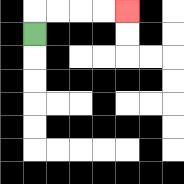{'start': '[1, 1]', 'end': '[5, 0]', 'path_directions': 'U,R,R,R,R', 'path_coordinates': '[[1, 1], [1, 0], [2, 0], [3, 0], [4, 0], [5, 0]]'}